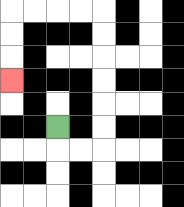{'start': '[2, 5]', 'end': '[0, 3]', 'path_directions': 'D,R,R,U,U,U,U,U,U,L,L,L,L,D,D,D', 'path_coordinates': '[[2, 5], [2, 6], [3, 6], [4, 6], [4, 5], [4, 4], [4, 3], [4, 2], [4, 1], [4, 0], [3, 0], [2, 0], [1, 0], [0, 0], [0, 1], [0, 2], [0, 3]]'}